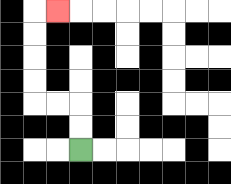{'start': '[3, 6]', 'end': '[2, 0]', 'path_directions': 'U,U,L,L,U,U,U,U,R', 'path_coordinates': '[[3, 6], [3, 5], [3, 4], [2, 4], [1, 4], [1, 3], [1, 2], [1, 1], [1, 0], [2, 0]]'}